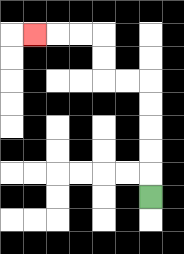{'start': '[6, 8]', 'end': '[1, 1]', 'path_directions': 'U,U,U,U,U,L,L,U,U,L,L,L', 'path_coordinates': '[[6, 8], [6, 7], [6, 6], [6, 5], [6, 4], [6, 3], [5, 3], [4, 3], [4, 2], [4, 1], [3, 1], [2, 1], [1, 1]]'}